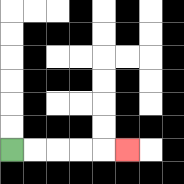{'start': '[0, 6]', 'end': '[5, 6]', 'path_directions': 'R,R,R,R,R', 'path_coordinates': '[[0, 6], [1, 6], [2, 6], [3, 6], [4, 6], [5, 6]]'}